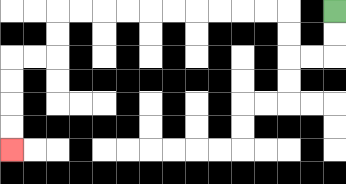{'start': '[14, 0]', 'end': '[0, 6]', 'path_directions': 'D,D,L,L,U,U,L,L,L,L,L,L,L,L,L,L,D,D,L,L,D,D,D,D', 'path_coordinates': '[[14, 0], [14, 1], [14, 2], [13, 2], [12, 2], [12, 1], [12, 0], [11, 0], [10, 0], [9, 0], [8, 0], [7, 0], [6, 0], [5, 0], [4, 0], [3, 0], [2, 0], [2, 1], [2, 2], [1, 2], [0, 2], [0, 3], [0, 4], [0, 5], [0, 6]]'}